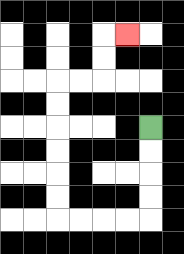{'start': '[6, 5]', 'end': '[5, 1]', 'path_directions': 'D,D,D,D,L,L,L,L,U,U,U,U,U,U,R,R,U,U,R', 'path_coordinates': '[[6, 5], [6, 6], [6, 7], [6, 8], [6, 9], [5, 9], [4, 9], [3, 9], [2, 9], [2, 8], [2, 7], [2, 6], [2, 5], [2, 4], [2, 3], [3, 3], [4, 3], [4, 2], [4, 1], [5, 1]]'}